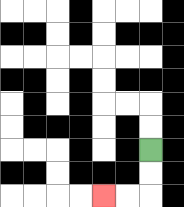{'start': '[6, 6]', 'end': '[4, 8]', 'path_directions': 'D,D,L,L', 'path_coordinates': '[[6, 6], [6, 7], [6, 8], [5, 8], [4, 8]]'}